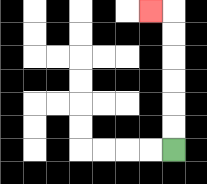{'start': '[7, 6]', 'end': '[6, 0]', 'path_directions': 'U,U,U,U,U,U,L', 'path_coordinates': '[[7, 6], [7, 5], [7, 4], [7, 3], [7, 2], [7, 1], [7, 0], [6, 0]]'}